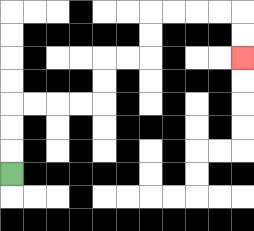{'start': '[0, 7]', 'end': '[10, 2]', 'path_directions': 'U,U,U,R,R,R,R,U,U,R,R,U,U,R,R,R,R,D,D', 'path_coordinates': '[[0, 7], [0, 6], [0, 5], [0, 4], [1, 4], [2, 4], [3, 4], [4, 4], [4, 3], [4, 2], [5, 2], [6, 2], [6, 1], [6, 0], [7, 0], [8, 0], [9, 0], [10, 0], [10, 1], [10, 2]]'}